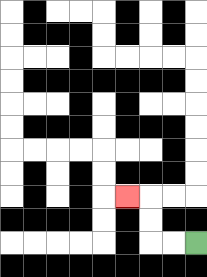{'start': '[8, 10]', 'end': '[5, 8]', 'path_directions': 'L,L,U,U,L', 'path_coordinates': '[[8, 10], [7, 10], [6, 10], [6, 9], [6, 8], [5, 8]]'}